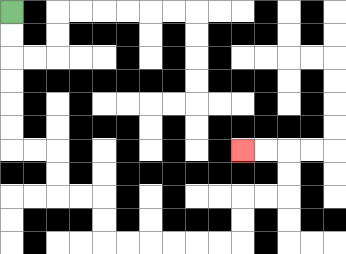{'start': '[0, 0]', 'end': '[10, 6]', 'path_directions': 'D,D,D,D,D,D,R,R,D,D,R,R,D,D,R,R,R,R,R,R,U,U,R,R,U,U,L,L', 'path_coordinates': '[[0, 0], [0, 1], [0, 2], [0, 3], [0, 4], [0, 5], [0, 6], [1, 6], [2, 6], [2, 7], [2, 8], [3, 8], [4, 8], [4, 9], [4, 10], [5, 10], [6, 10], [7, 10], [8, 10], [9, 10], [10, 10], [10, 9], [10, 8], [11, 8], [12, 8], [12, 7], [12, 6], [11, 6], [10, 6]]'}